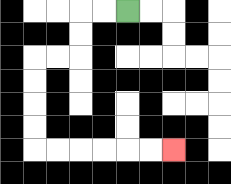{'start': '[5, 0]', 'end': '[7, 6]', 'path_directions': 'L,L,D,D,L,L,D,D,D,D,R,R,R,R,R,R', 'path_coordinates': '[[5, 0], [4, 0], [3, 0], [3, 1], [3, 2], [2, 2], [1, 2], [1, 3], [1, 4], [1, 5], [1, 6], [2, 6], [3, 6], [4, 6], [5, 6], [6, 6], [7, 6]]'}